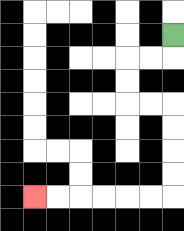{'start': '[7, 1]', 'end': '[1, 8]', 'path_directions': 'D,L,L,D,D,R,R,D,D,D,D,L,L,L,L,L,L', 'path_coordinates': '[[7, 1], [7, 2], [6, 2], [5, 2], [5, 3], [5, 4], [6, 4], [7, 4], [7, 5], [7, 6], [7, 7], [7, 8], [6, 8], [5, 8], [4, 8], [3, 8], [2, 8], [1, 8]]'}